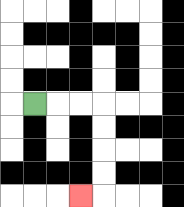{'start': '[1, 4]', 'end': '[3, 8]', 'path_directions': 'R,R,R,D,D,D,D,L', 'path_coordinates': '[[1, 4], [2, 4], [3, 4], [4, 4], [4, 5], [4, 6], [4, 7], [4, 8], [3, 8]]'}